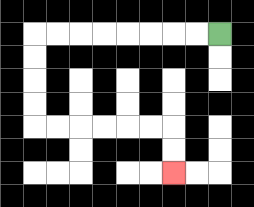{'start': '[9, 1]', 'end': '[7, 7]', 'path_directions': 'L,L,L,L,L,L,L,L,D,D,D,D,R,R,R,R,R,R,D,D', 'path_coordinates': '[[9, 1], [8, 1], [7, 1], [6, 1], [5, 1], [4, 1], [3, 1], [2, 1], [1, 1], [1, 2], [1, 3], [1, 4], [1, 5], [2, 5], [3, 5], [4, 5], [5, 5], [6, 5], [7, 5], [7, 6], [7, 7]]'}